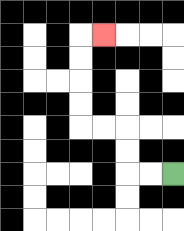{'start': '[7, 7]', 'end': '[4, 1]', 'path_directions': 'L,L,U,U,L,L,U,U,U,U,R', 'path_coordinates': '[[7, 7], [6, 7], [5, 7], [5, 6], [5, 5], [4, 5], [3, 5], [3, 4], [3, 3], [3, 2], [3, 1], [4, 1]]'}